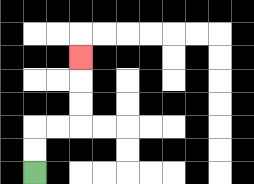{'start': '[1, 7]', 'end': '[3, 2]', 'path_directions': 'U,U,R,R,U,U,U', 'path_coordinates': '[[1, 7], [1, 6], [1, 5], [2, 5], [3, 5], [3, 4], [3, 3], [3, 2]]'}